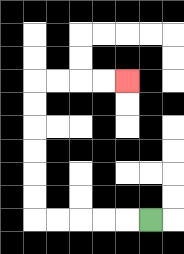{'start': '[6, 9]', 'end': '[5, 3]', 'path_directions': 'L,L,L,L,L,U,U,U,U,U,U,R,R,R,R', 'path_coordinates': '[[6, 9], [5, 9], [4, 9], [3, 9], [2, 9], [1, 9], [1, 8], [1, 7], [1, 6], [1, 5], [1, 4], [1, 3], [2, 3], [3, 3], [4, 3], [5, 3]]'}